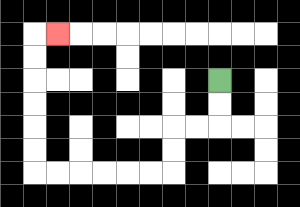{'start': '[9, 3]', 'end': '[2, 1]', 'path_directions': 'D,D,L,L,D,D,L,L,L,L,L,L,U,U,U,U,U,U,R', 'path_coordinates': '[[9, 3], [9, 4], [9, 5], [8, 5], [7, 5], [7, 6], [7, 7], [6, 7], [5, 7], [4, 7], [3, 7], [2, 7], [1, 7], [1, 6], [1, 5], [1, 4], [1, 3], [1, 2], [1, 1], [2, 1]]'}